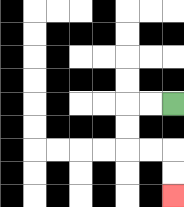{'start': '[7, 4]', 'end': '[7, 8]', 'path_directions': 'L,L,D,D,R,R,D,D', 'path_coordinates': '[[7, 4], [6, 4], [5, 4], [5, 5], [5, 6], [6, 6], [7, 6], [7, 7], [7, 8]]'}